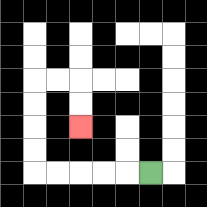{'start': '[6, 7]', 'end': '[3, 5]', 'path_directions': 'L,L,L,L,L,U,U,U,U,R,R,D,D', 'path_coordinates': '[[6, 7], [5, 7], [4, 7], [3, 7], [2, 7], [1, 7], [1, 6], [1, 5], [1, 4], [1, 3], [2, 3], [3, 3], [3, 4], [3, 5]]'}